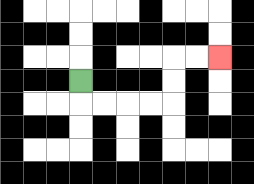{'start': '[3, 3]', 'end': '[9, 2]', 'path_directions': 'D,R,R,R,R,U,U,R,R', 'path_coordinates': '[[3, 3], [3, 4], [4, 4], [5, 4], [6, 4], [7, 4], [7, 3], [7, 2], [8, 2], [9, 2]]'}